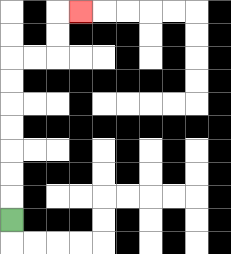{'start': '[0, 9]', 'end': '[3, 0]', 'path_directions': 'U,U,U,U,U,U,U,R,R,U,U,R', 'path_coordinates': '[[0, 9], [0, 8], [0, 7], [0, 6], [0, 5], [0, 4], [0, 3], [0, 2], [1, 2], [2, 2], [2, 1], [2, 0], [3, 0]]'}